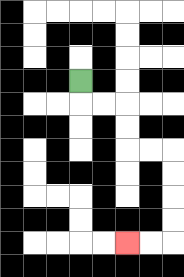{'start': '[3, 3]', 'end': '[5, 10]', 'path_directions': 'D,R,R,D,D,R,R,D,D,D,D,L,L', 'path_coordinates': '[[3, 3], [3, 4], [4, 4], [5, 4], [5, 5], [5, 6], [6, 6], [7, 6], [7, 7], [7, 8], [7, 9], [7, 10], [6, 10], [5, 10]]'}